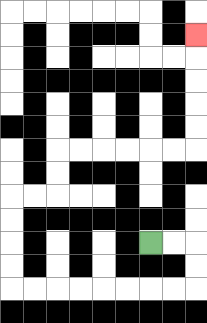{'start': '[6, 10]', 'end': '[8, 1]', 'path_directions': 'R,R,D,D,L,L,L,L,L,L,L,L,U,U,U,U,R,R,U,U,R,R,R,R,R,R,U,U,U,U,U', 'path_coordinates': '[[6, 10], [7, 10], [8, 10], [8, 11], [8, 12], [7, 12], [6, 12], [5, 12], [4, 12], [3, 12], [2, 12], [1, 12], [0, 12], [0, 11], [0, 10], [0, 9], [0, 8], [1, 8], [2, 8], [2, 7], [2, 6], [3, 6], [4, 6], [5, 6], [6, 6], [7, 6], [8, 6], [8, 5], [8, 4], [8, 3], [8, 2], [8, 1]]'}